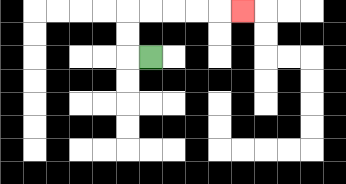{'start': '[6, 2]', 'end': '[10, 0]', 'path_directions': 'L,U,U,R,R,R,R,R', 'path_coordinates': '[[6, 2], [5, 2], [5, 1], [5, 0], [6, 0], [7, 0], [8, 0], [9, 0], [10, 0]]'}